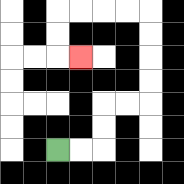{'start': '[2, 6]', 'end': '[3, 2]', 'path_directions': 'R,R,U,U,R,R,U,U,U,U,L,L,L,L,D,D,R', 'path_coordinates': '[[2, 6], [3, 6], [4, 6], [4, 5], [4, 4], [5, 4], [6, 4], [6, 3], [6, 2], [6, 1], [6, 0], [5, 0], [4, 0], [3, 0], [2, 0], [2, 1], [2, 2], [3, 2]]'}